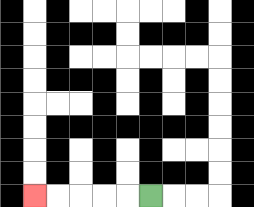{'start': '[6, 8]', 'end': '[1, 8]', 'path_directions': 'L,L,L,L,L', 'path_coordinates': '[[6, 8], [5, 8], [4, 8], [3, 8], [2, 8], [1, 8]]'}